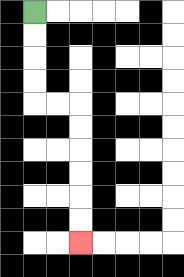{'start': '[1, 0]', 'end': '[3, 10]', 'path_directions': 'D,D,D,D,R,R,D,D,D,D,D,D', 'path_coordinates': '[[1, 0], [1, 1], [1, 2], [1, 3], [1, 4], [2, 4], [3, 4], [3, 5], [3, 6], [3, 7], [3, 8], [3, 9], [3, 10]]'}